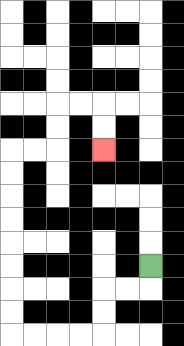{'start': '[6, 11]', 'end': '[4, 6]', 'path_directions': 'D,L,L,D,D,L,L,L,L,U,U,U,U,U,U,U,U,R,R,U,U,R,R,D,D', 'path_coordinates': '[[6, 11], [6, 12], [5, 12], [4, 12], [4, 13], [4, 14], [3, 14], [2, 14], [1, 14], [0, 14], [0, 13], [0, 12], [0, 11], [0, 10], [0, 9], [0, 8], [0, 7], [0, 6], [1, 6], [2, 6], [2, 5], [2, 4], [3, 4], [4, 4], [4, 5], [4, 6]]'}